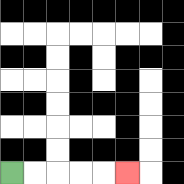{'start': '[0, 7]', 'end': '[5, 7]', 'path_directions': 'R,R,R,R,R', 'path_coordinates': '[[0, 7], [1, 7], [2, 7], [3, 7], [4, 7], [5, 7]]'}